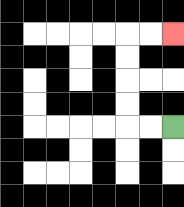{'start': '[7, 5]', 'end': '[7, 1]', 'path_directions': 'L,L,U,U,U,U,R,R', 'path_coordinates': '[[7, 5], [6, 5], [5, 5], [5, 4], [5, 3], [5, 2], [5, 1], [6, 1], [7, 1]]'}